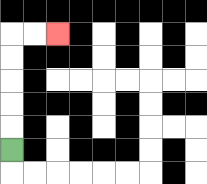{'start': '[0, 6]', 'end': '[2, 1]', 'path_directions': 'U,U,U,U,U,R,R', 'path_coordinates': '[[0, 6], [0, 5], [0, 4], [0, 3], [0, 2], [0, 1], [1, 1], [2, 1]]'}